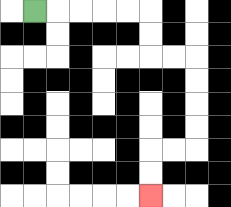{'start': '[1, 0]', 'end': '[6, 8]', 'path_directions': 'R,R,R,R,R,D,D,R,R,D,D,D,D,L,L,D,D', 'path_coordinates': '[[1, 0], [2, 0], [3, 0], [4, 0], [5, 0], [6, 0], [6, 1], [6, 2], [7, 2], [8, 2], [8, 3], [8, 4], [8, 5], [8, 6], [7, 6], [6, 6], [6, 7], [6, 8]]'}